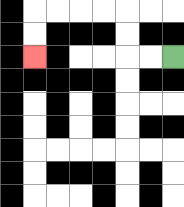{'start': '[7, 2]', 'end': '[1, 2]', 'path_directions': 'L,L,U,U,L,L,L,L,D,D', 'path_coordinates': '[[7, 2], [6, 2], [5, 2], [5, 1], [5, 0], [4, 0], [3, 0], [2, 0], [1, 0], [1, 1], [1, 2]]'}